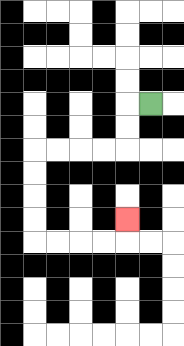{'start': '[6, 4]', 'end': '[5, 9]', 'path_directions': 'L,D,D,L,L,L,L,D,D,D,D,R,R,R,R,U', 'path_coordinates': '[[6, 4], [5, 4], [5, 5], [5, 6], [4, 6], [3, 6], [2, 6], [1, 6], [1, 7], [1, 8], [1, 9], [1, 10], [2, 10], [3, 10], [4, 10], [5, 10], [5, 9]]'}